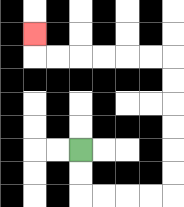{'start': '[3, 6]', 'end': '[1, 1]', 'path_directions': 'D,D,R,R,R,R,U,U,U,U,U,U,L,L,L,L,L,L,U', 'path_coordinates': '[[3, 6], [3, 7], [3, 8], [4, 8], [5, 8], [6, 8], [7, 8], [7, 7], [7, 6], [7, 5], [7, 4], [7, 3], [7, 2], [6, 2], [5, 2], [4, 2], [3, 2], [2, 2], [1, 2], [1, 1]]'}